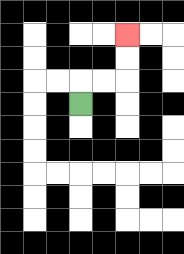{'start': '[3, 4]', 'end': '[5, 1]', 'path_directions': 'U,R,R,U,U', 'path_coordinates': '[[3, 4], [3, 3], [4, 3], [5, 3], [5, 2], [5, 1]]'}